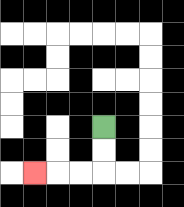{'start': '[4, 5]', 'end': '[1, 7]', 'path_directions': 'D,D,L,L,L', 'path_coordinates': '[[4, 5], [4, 6], [4, 7], [3, 7], [2, 7], [1, 7]]'}